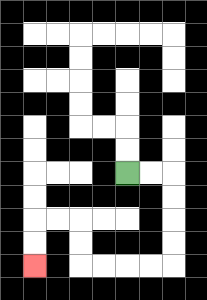{'start': '[5, 7]', 'end': '[1, 11]', 'path_directions': 'R,R,D,D,D,D,L,L,L,L,U,U,L,L,D,D', 'path_coordinates': '[[5, 7], [6, 7], [7, 7], [7, 8], [7, 9], [7, 10], [7, 11], [6, 11], [5, 11], [4, 11], [3, 11], [3, 10], [3, 9], [2, 9], [1, 9], [1, 10], [1, 11]]'}